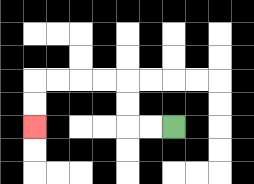{'start': '[7, 5]', 'end': '[1, 5]', 'path_directions': 'L,L,U,U,L,L,L,L,D,D', 'path_coordinates': '[[7, 5], [6, 5], [5, 5], [5, 4], [5, 3], [4, 3], [3, 3], [2, 3], [1, 3], [1, 4], [1, 5]]'}